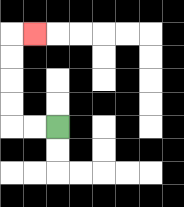{'start': '[2, 5]', 'end': '[1, 1]', 'path_directions': 'L,L,U,U,U,U,R', 'path_coordinates': '[[2, 5], [1, 5], [0, 5], [0, 4], [0, 3], [0, 2], [0, 1], [1, 1]]'}